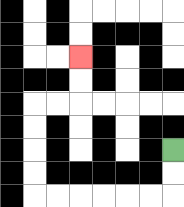{'start': '[7, 6]', 'end': '[3, 2]', 'path_directions': 'D,D,L,L,L,L,L,L,U,U,U,U,R,R,U,U', 'path_coordinates': '[[7, 6], [7, 7], [7, 8], [6, 8], [5, 8], [4, 8], [3, 8], [2, 8], [1, 8], [1, 7], [1, 6], [1, 5], [1, 4], [2, 4], [3, 4], [3, 3], [3, 2]]'}